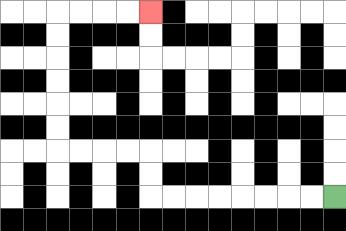{'start': '[14, 8]', 'end': '[6, 0]', 'path_directions': 'L,L,L,L,L,L,L,L,U,U,L,L,L,L,U,U,U,U,U,U,R,R,R,R', 'path_coordinates': '[[14, 8], [13, 8], [12, 8], [11, 8], [10, 8], [9, 8], [8, 8], [7, 8], [6, 8], [6, 7], [6, 6], [5, 6], [4, 6], [3, 6], [2, 6], [2, 5], [2, 4], [2, 3], [2, 2], [2, 1], [2, 0], [3, 0], [4, 0], [5, 0], [6, 0]]'}